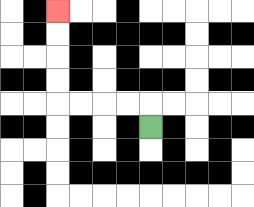{'start': '[6, 5]', 'end': '[2, 0]', 'path_directions': 'U,L,L,L,L,U,U,U,U', 'path_coordinates': '[[6, 5], [6, 4], [5, 4], [4, 4], [3, 4], [2, 4], [2, 3], [2, 2], [2, 1], [2, 0]]'}